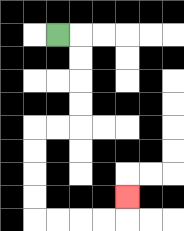{'start': '[2, 1]', 'end': '[5, 8]', 'path_directions': 'R,D,D,D,D,L,L,D,D,D,D,R,R,R,R,U', 'path_coordinates': '[[2, 1], [3, 1], [3, 2], [3, 3], [3, 4], [3, 5], [2, 5], [1, 5], [1, 6], [1, 7], [1, 8], [1, 9], [2, 9], [3, 9], [4, 9], [5, 9], [5, 8]]'}